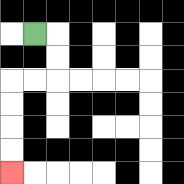{'start': '[1, 1]', 'end': '[0, 7]', 'path_directions': 'R,D,D,L,L,D,D,D,D', 'path_coordinates': '[[1, 1], [2, 1], [2, 2], [2, 3], [1, 3], [0, 3], [0, 4], [0, 5], [0, 6], [0, 7]]'}